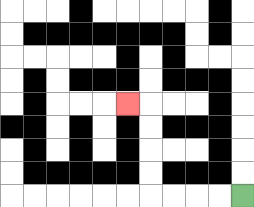{'start': '[10, 8]', 'end': '[5, 4]', 'path_directions': 'L,L,L,L,U,U,U,U,L', 'path_coordinates': '[[10, 8], [9, 8], [8, 8], [7, 8], [6, 8], [6, 7], [6, 6], [6, 5], [6, 4], [5, 4]]'}